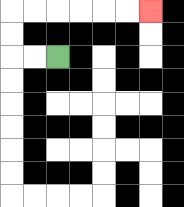{'start': '[2, 2]', 'end': '[6, 0]', 'path_directions': 'L,L,U,U,R,R,R,R,R,R', 'path_coordinates': '[[2, 2], [1, 2], [0, 2], [0, 1], [0, 0], [1, 0], [2, 0], [3, 0], [4, 0], [5, 0], [6, 0]]'}